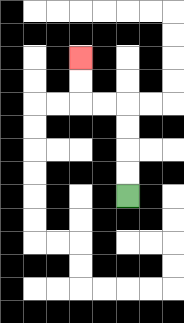{'start': '[5, 8]', 'end': '[3, 2]', 'path_directions': 'U,U,U,U,L,L,U,U', 'path_coordinates': '[[5, 8], [5, 7], [5, 6], [5, 5], [5, 4], [4, 4], [3, 4], [3, 3], [3, 2]]'}